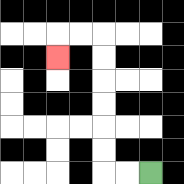{'start': '[6, 7]', 'end': '[2, 2]', 'path_directions': 'L,L,U,U,U,U,U,U,L,L,D', 'path_coordinates': '[[6, 7], [5, 7], [4, 7], [4, 6], [4, 5], [4, 4], [4, 3], [4, 2], [4, 1], [3, 1], [2, 1], [2, 2]]'}